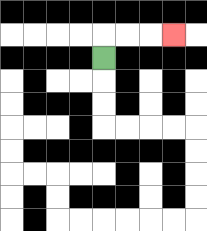{'start': '[4, 2]', 'end': '[7, 1]', 'path_directions': 'U,R,R,R', 'path_coordinates': '[[4, 2], [4, 1], [5, 1], [6, 1], [7, 1]]'}